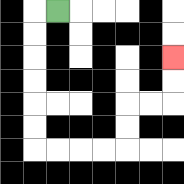{'start': '[2, 0]', 'end': '[7, 2]', 'path_directions': 'L,D,D,D,D,D,D,R,R,R,R,U,U,R,R,U,U', 'path_coordinates': '[[2, 0], [1, 0], [1, 1], [1, 2], [1, 3], [1, 4], [1, 5], [1, 6], [2, 6], [3, 6], [4, 6], [5, 6], [5, 5], [5, 4], [6, 4], [7, 4], [7, 3], [7, 2]]'}